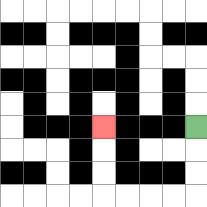{'start': '[8, 5]', 'end': '[4, 5]', 'path_directions': 'D,D,D,L,L,L,L,U,U,U', 'path_coordinates': '[[8, 5], [8, 6], [8, 7], [8, 8], [7, 8], [6, 8], [5, 8], [4, 8], [4, 7], [4, 6], [4, 5]]'}